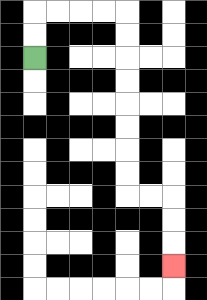{'start': '[1, 2]', 'end': '[7, 11]', 'path_directions': 'U,U,R,R,R,R,D,D,D,D,D,D,D,D,R,R,D,D,D', 'path_coordinates': '[[1, 2], [1, 1], [1, 0], [2, 0], [3, 0], [4, 0], [5, 0], [5, 1], [5, 2], [5, 3], [5, 4], [5, 5], [5, 6], [5, 7], [5, 8], [6, 8], [7, 8], [7, 9], [7, 10], [7, 11]]'}